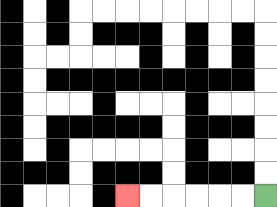{'start': '[11, 8]', 'end': '[5, 8]', 'path_directions': 'L,L,L,L,L,L', 'path_coordinates': '[[11, 8], [10, 8], [9, 8], [8, 8], [7, 8], [6, 8], [5, 8]]'}